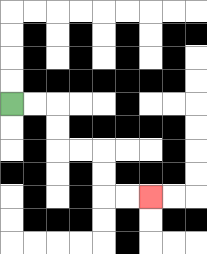{'start': '[0, 4]', 'end': '[6, 8]', 'path_directions': 'R,R,D,D,R,R,D,D,R,R', 'path_coordinates': '[[0, 4], [1, 4], [2, 4], [2, 5], [2, 6], [3, 6], [4, 6], [4, 7], [4, 8], [5, 8], [6, 8]]'}